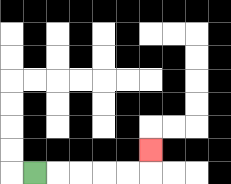{'start': '[1, 7]', 'end': '[6, 6]', 'path_directions': 'R,R,R,R,R,U', 'path_coordinates': '[[1, 7], [2, 7], [3, 7], [4, 7], [5, 7], [6, 7], [6, 6]]'}